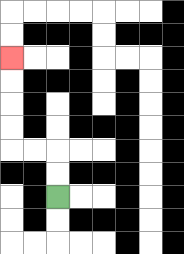{'start': '[2, 8]', 'end': '[0, 2]', 'path_directions': 'U,U,L,L,U,U,U,U', 'path_coordinates': '[[2, 8], [2, 7], [2, 6], [1, 6], [0, 6], [0, 5], [0, 4], [0, 3], [0, 2]]'}